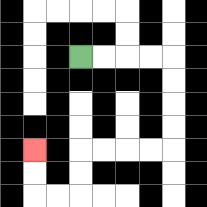{'start': '[3, 2]', 'end': '[1, 6]', 'path_directions': 'R,R,R,R,D,D,D,D,L,L,L,L,D,D,L,L,U,U', 'path_coordinates': '[[3, 2], [4, 2], [5, 2], [6, 2], [7, 2], [7, 3], [7, 4], [7, 5], [7, 6], [6, 6], [5, 6], [4, 6], [3, 6], [3, 7], [3, 8], [2, 8], [1, 8], [1, 7], [1, 6]]'}